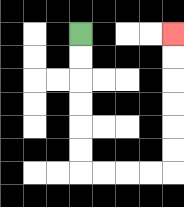{'start': '[3, 1]', 'end': '[7, 1]', 'path_directions': 'D,D,D,D,D,D,R,R,R,R,U,U,U,U,U,U', 'path_coordinates': '[[3, 1], [3, 2], [3, 3], [3, 4], [3, 5], [3, 6], [3, 7], [4, 7], [5, 7], [6, 7], [7, 7], [7, 6], [7, 5], [7, 4], [7, 3], [7, 2], [7, 1]]'}